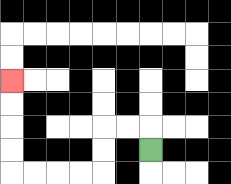{'start': '[6, 6]', 'end': '[0, 3]', 'path_directions': 'U,L,L,D,D,L,L,L,L,U,U,U,U', 'path_coordinates': '[[6, 6], [6, 5], [5, 5], [4, 5], [4, 6], [4, 7], [3, 7], [2, 7], [1, 7], [0, 7], [0, 6], [0, 5], [0, 4], [0, 3]]'}